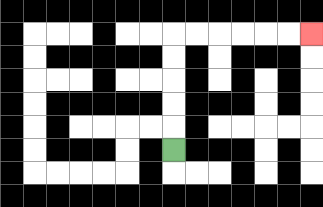{'start': '[7, 6]', 'end': '[13, 1]', 'path_directions': 'U,U,U,U,U,R,R,R,R,R,R', 'path_coordinates': '[[7, 6], [7, 5], [7, 4], [7, 3], [7, 2], [7, 1], [8, 1], [9, 1], [10, 1], [11, 1], [12, 1], [13, 1]]'}